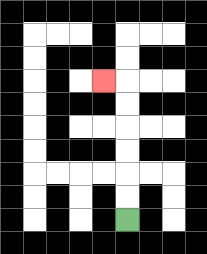{'start': '[5, 9]', 'end': '[4, 3]', 'path_directions': 'U,U,U,U,U,U,L', 'path_coordinates': '[[5, 9], [5, 8], [5, 7], [5, 6], [5, 5], [5, 4], [5, 3], [4, 3]]'}